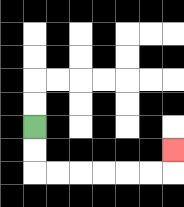{'start': '[1, 5]', 'end': '[7, 6]', 'path_directions': 'D,D,R,R,R,R,R,R,U', 'path_coordinates': '[[1, 5], [1, 6], [1, 7], [2, 7], [3, 7], [4, 7], [5, 7], [6, 7], [7, 7], [7, 6]]'}